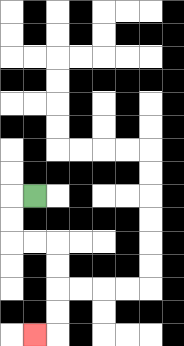{'start': '[1, 8]', 'end': '[1, 14]', 'path_directions': 'L,D,D,R,R,D,D,D,D,L', 'path_coordinates': '[[1, 8], [0, 8], [0, 9], [0, 10], [1, 10], [2, 10], [2, 11], [2, 12], [2, 13], [2, 14], [1, 14]]'}